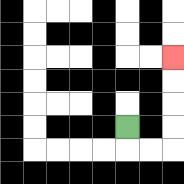{'start': '[5, 5]', 'end': '[7, 2]', 'path_directions': 'D,R,R,U,U,U,U', 'path_coordinates': '[[5, 5], [5, 6], [6, 6], [7, 6], [7, 5], [7, 4], [7, 3], [7, 2]]'}